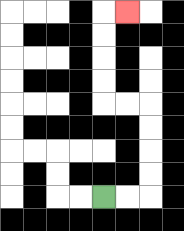{'start': '[4, 8]', 'end': '[5, 0]', 'path_directions': 'R,R,U,U,U,U,L,L,U,U,U,U,R', 'path_coordinates': '[[4, 8], [5, 8], [6, 8], [6, 7], [6, 6], [6, 5], [6, 4], [5, 4], [4, 4], [4, 3], [4, 2], [4, 1], [4, 0], [5, 0]]'}